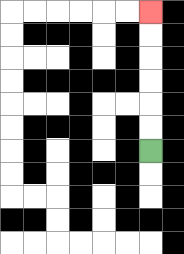{'start': '[6, 6]', 'end': '[6, 0]', 'path_directions': 'U,U,U,U,U,U', 'path_coordinates': '[[6, 6], [6, 5], [6, 4], [6, 3], [6, 2], [6, 1], [6, 0]]'}